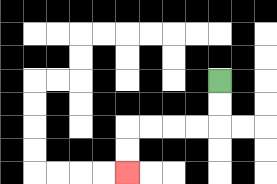{'start': '[9, 3]', 'end': '[5, 7]', 'path_directions': 'D,D,L,L,L,L,D,D', 'path_coordinates': '[[9, 3], [9, 4], [9, 5], [8, 5], [7, 5], [6, 5], [5, 5], [5, 6], [5, 7]]'}